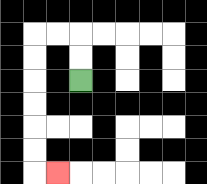{'start': '[3, 3]', 'end': '[2, 7]', 'path_directions': 'U,U,L,L,D,D,D,D,D,D,R', 'path_coordinates': '[[3, 3], [3, 2], [3, 1], [2, 1], [1, 1], [1, 2], [1, 3], [1, 4], [1, 5], [1, 6], [1, 7], [2, 7]]'}